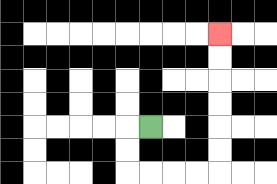{'start': '[6, 5]', 'end': '[9, 1]', 'path_directions': 'L,D,D,R,R,R,R,U,U,U,U,U,U', 'path_coordinates': '[[6, 5], [5, 5], [5, 6], [5, 7], [6, 7], [7, 7], [8, 7], [9, 7], [9, 6], [9, 5], [9, 4], [9, 3], [9, 2], [9, 1]]'}